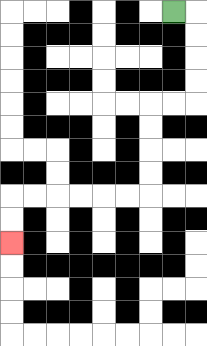{'start': '[7, 0]', 'end': '[0, 10]', 'path_directions': 'R,D,D,D,D,L,L,D,D,D,D,L,L,L,L,L,L,D,D', 'path_coordinates': '[[7, 0], [8, 0], [8, 1], [8, 2], [8, 3], [8, 4], [7, 4], [6, 4], [6, 5], [6, 6], [6, 7], [6, 8], [5, 8], [4, 8], [3, 8], [2, 8], [1, 8], [0, 8], [0, 9], [0, 10]]'}